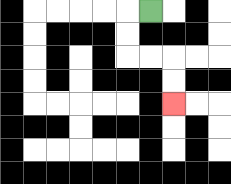{'start': '[6, 0]', 'end': '[7, 4]', 'path_directions': 'L,D,D,R,R,D,D', 'path_coordinates': '[[6, 0], [5, 0], [5, 1], [5, 2], [6, 2], [7, 2], [7, 3], [7, 4]]'}